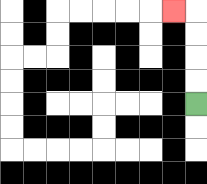{'start': '[8, 4]', 'end': '[7, 0]', 'path_directions': 'U,U,U,U,L', 'path_coordinates': '[[8, 4], [8, 3], [8, 2], [8, 1], [8, 0], [7, 0]]'}